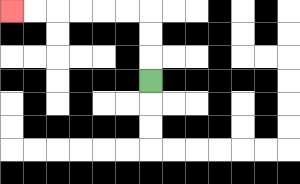{'start': '[6, 3]', 'end': '[0, 0]', 'path_directions': 'U,U,U,L,L,L,L,L,L', 'path_coordinates': '[[6, 3], [6, 2], [6, 1], [6, 0], [5, 0], [4, 0], [3, 0], [2, 0], [1, 0], [0, 0]]'}